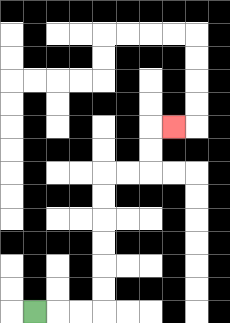{'start': '[1, 13]', 'end': '[7, 5]', 'path_directions': 'R,R,R,U,U,U,U,U,U,R,R,U,U,R', 'path_coordinates': '[[1, 13], [2, 13], [3, 13], [4, 13], [4, 12], [4, 11], [4, 10], [4, 9], [4, 8], [4, 7], [5, 7], [6, 7], [6, 6], [6, 5], [7, 5]]'}